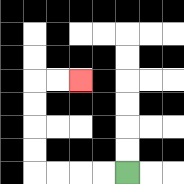{'start': '[5, 7]', 'end': '[3, 3]', 'path_directions': 'L,L,L,L,U,U,U,U,R,R', 'path_coordinates': '[[5, 7], [4, 7], [3, 7], [2, 7], [1, 7], [1, 6], [1, 5], [1, 4], [1, 3], [2, 3], [3, 3]]'}